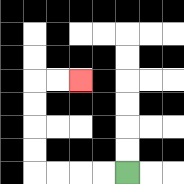{'start': '[5, 7]', 'end': '[3, 3]', 'path_directions': 'L,L,L,L,U,U,U,U,R,R', 'path_coordinates': '[[5, 7], [4, 7], [3, 7], [2, 7], [1, 7], [1, 6], [1, 5], [1, 4], [1, 3], [2, 3], [3, 3]]'}